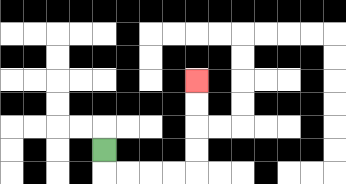{'start': '[4, 6]', 'end': '[8, 3]', 'path_directions': 'D,R,R,R,R,U,U,U,U', 'path_coordinates': '[[4, 6], [4, 7], [5, 7], [6, 7], [7, 7], [8, 7], [8, 6], [8, 5], [8, 4], [8, 3]]'}